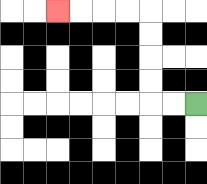{'start': '[8, 4]', 'end': '[2, 0]', 'path_directions': 'L,L,U,U,U,U,L,L,L,L', 'path_coordinates': '[[8, 4], [7, 4], [6, 4], [6, 3], [6, 2], [6, 1], [6, 0], [5, 0], [4, 0], [3, 0], [2, 0]]'}